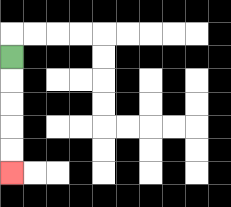{'start': '[0, 2]', 'end': '[0, 7]', 'path_directions': 'D,D,D,D,D', 'path_coordinates': '[[0, 2], [0, 3], [0, 4], [0, 5], [0, 6], [0, 7]]'}